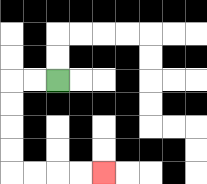{'start': '[2, 3]', 'end': '[4, 7]', 'path_directions': 'L,L,D,D,D,D,R,R,R,R', 'path_coordinates': '[[2, 3], [1, 3], [0, 3], [0, 4], [0, 5], [0, 6], [0, 7], [1, 7], [2, 7], [3, 7], [4, 7]]'}